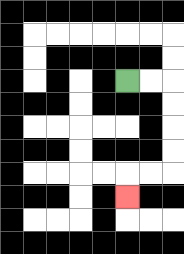{'start': '[5, 3]', 'end': '[5, 8]', 'path_directions': 'R,R,D,D,D,D,L,L,D', 'path_coordinates': '[[5, 3], [6, 3], [7, 3], [7, 4], [7, 5], [7, 6], [7, 7], [6, 7], [5, 7], [5, 8]]'}